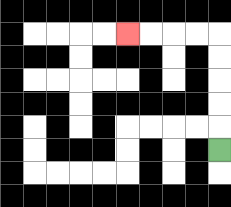{'start': '[9, 6]', 'end': '[5, 1]', 'path_directions': 'U,U,U,U,U,L,L,L,L', 'path_coordinates': '[[9, 6], [9, 5], [9, 4], [9, 3], [9, 2], [9, 1], [8, 1], [7, 1], [6, 1], [5, 1]]'}